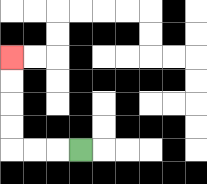{'start': '[3, 6]', 'end': '[0, 2]', 'path_directions': 'L,L,L,U,U,U,U', 'path_coordinates': '[[3, 6], [2, 6], [1, 6], [0, 6], [0, 5], [0, 4], [0, 3], [0, 2]]'}